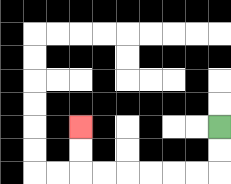{'start': '[9, 5]', 'end': '[3, 5]', 'path_directions': 'D,D,L,L,L,L,L,L,U,U', 'path_coordinates': '[[9, 5], [9, 6], [9, 7], [8, 7], [7, 7], [6, 7], [5, 7], [4, 7], [3, 7], [3, 6], [3, 5]]'}